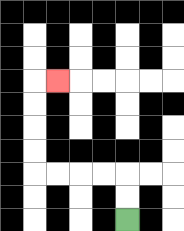{'start': '[5, 9]', 'end': '[2, 3]', 'path_directions': 'U,U,L,L,L,L,U,U,U,U,R', 'path_coordinates': '[[5, 9], [5, 8], [5, 7], [4, 7], [3, 7], [2, 7], [1, 7], [1, 6], [1, 5], [1, 4], [1, 3], [2, 3]]'}